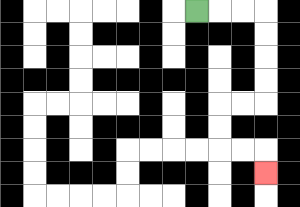{'start': '[8, 0]', 'end': '[11, 7]', 'path_directions': 'R,R,R,D,D,D,D,L,L,D,D,R,R,D', 'path_coordinates': '[[8, 0], [9, 0], [10, 0], [11, 0], [11, 1], [11, 2], [11, 3], [11, 4], [10, 4], [9, 4], [9, 5], [9, 6], [10, 6], [11, 6], [11, 7]]'}